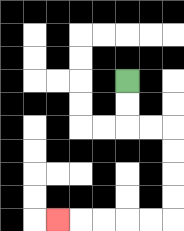{'start': '[5, 3]', 'end': '[2, 9]', 'path_directions': 'D,D,R,R,D,D,D,D,L,L,L,L,L', 'path_coordinates': '[[5, 3], [5, 4], [5, 5], [6, 5], [7, 5], [7, 6], [7, 7], [7, 8], [7, 9], [6, 9], [5, 9], [4, 9], [3, 9], [2, 9]]'}